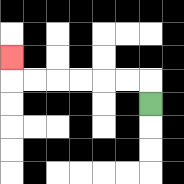{'start': '[6, 4]', 'end': '[0, 2]', 'path_directions': 'U,L,L,L,L,L,L,U', 'path_coordinates': '[[6, 4], [6, 3], [5, 3], [4, 3], [3, 3], [2, 3], [1, 3], [0, 3], [0, 2]]'}